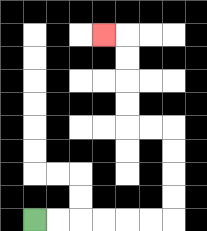{'start': '[1, 9]', 'end': '[4, 1]', 'path_directions': 'R,R,R,R,R,R,U,U,U,U,L,L,U,U,U,U,L', 'path_coordinates': '[[1, 9], [2, 9], [3, 9], [4, 9], [5, 9], [6, 9], [7, 9], [7, 8], [7, 7], [7, 6], [7, 5], [6, 5], [5, 5], [5, 4], [5, 3], [5, 2], [5, 1], [4, 1]]'}